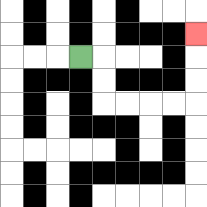{'start': '[3, 2]', 'end': '[8, 1]', 'path_directions': 'R,D,D,R,R,R,R,U,U,U', 'path_coordinates': '[[3, 2], [4, 2], [4, 3], [4, 4], [5, 4], [6, 4], [7, 4], [8, 4], [8, 3], [8, 2], [8, 1]]'}